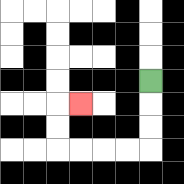{'start': '[6, 3]', 'end': '[3, 4]', 'path_directions': 'D,D,D,L,L,L,L,U,U,R', 'path_coordinates': '[[6, 3], [6, 4], [6, 5], [6, 6], [5, 6], [4, 6], [3, 6], [2, 6], [2, 5], [2, 4], [3, 4]]'}